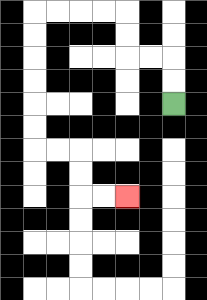{'start': '[7, 4]', 'end': '[5, 8]', 'path_directions': 'U,U,L,L,U,U,L,L,L,L,D,D,D,D,D,D,R,R,D,D,R,R', 'path_coordinates': '[[7, 4], [7, 3], [7, 2], [6, 2], [5, 2], [5, 1], [5, 0], [4, 0], [3, 0], [2, 0], [1, 0], [1, 1], [1, 2], [1, 3], [1, 4], [1, 5], [1, 6], [2, 6], [3, 6], [3, 7], [3, 8], [4, 8], [5, 8]]'}